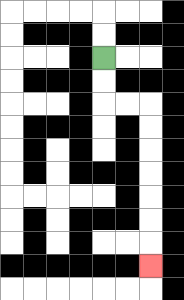{'start': '[4, 2]', 'end': '[6, 11]', 'path_directions': 'D,D,R,R,D,D,D,D,D,D,D', 'path_coordinates': '[[4, 2], [4, 3], [4, 4], [5, 4], [6, 4], [6, 5], [6, 6], [6, 7], [6, 8], [6, 9], [6, 10], [6, 11]]'}